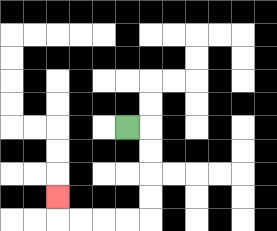{'start': '[5, 5]', 'end': '[2, 8]', 'path_directions': 'R,D,D,D,D,L,L,L,L,U', 'path_coordinates': '[[5, 5], [6, 5], [6, 6], [6, 7], [6, 8], [6, 9], [5, 9], [4, 9], [3, 9], [2, 9], [2, 8]]'}